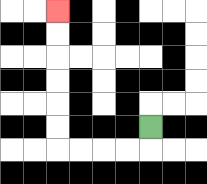{'start': '[6, 5]', 'end': '[2, 0]', 'path_directions': 'D,L,L,L,L,U,U,U,U,U,U', 'path_coordinates': '[[6, 5], [6, 6], [5, 6], [4, 6], [3, 6], [2, 6], [2, 5], [2, 4], [2, 3], [2, 2], [2, 1], [2, 0]]'}